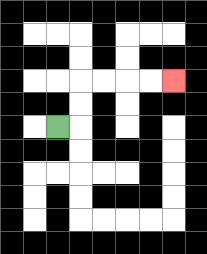{'start': '[2, 5]', 'end': '[7, 3]', 'path_directions': 'R,U,U,R,R,R,R', 'path_coordinates': '[[2, 5], [3, 5], [3, 4], [3, 3], [4, 3], [5, 3], [6, 3], [7, 3]]'}